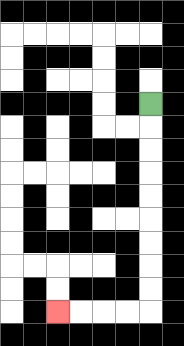{'start': '[6, 4]', 'end': '[2, 13]', 'path_directions': 'D,D,D,D,D,D,D,D,D,L,L,L,L', 'path_coordinates': '[[6, 4], [6, 5], [6, 6], [6, 7], [6, 8], [6, 9], [6, 10], [6, 11], [6, 12], [6, 13], [5, 13], [4, 13], [3, 13], [2, 13]]'}